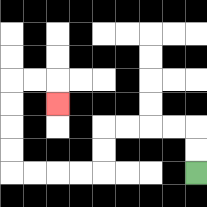{'start': '[8, 7]', 'end': '[2, 4]', 'path_directions': 'U,U,L,L,L,L,D,D,L,L,L,L,U,U,U,U,R,R,D', 'path_coordinates': '[[8, 7], [8, 6], [8, 5], [7, 5], [6, 5], [5, 5], [4, 5], [4, 6], [4, 7], [3, 7], [2, 7], [1, 7], [0, 7], [0, 6], [0, 5], [0, 4], [0, 3], [1, 3], [2, 3], [2, 4]]'}